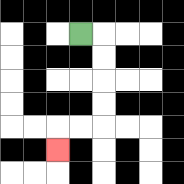{'start': '[3, 1]', 'end': '[2, 6]', 'path_directions': 'R,D,D,D,D,L,L,D', 'path_coordinates': '[[3, 1], [4, 1], [4, 2], [4, 3], [4, 4], [4, 5], [3, 5], [2, 5], [2, 6]]'}